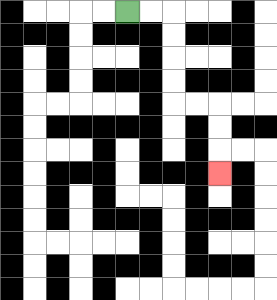{'start': '[5, 0]', 'end': '[9, 7]', 'path_directions': 'R,R,D,D,D,D,R,R,D,D,D', 'path_coordinates': '[[5, 0], [6, 0], [7, 0], [7, 1], [7, 2], [7, 3], [7, 4], [8, 4], [9, 4], [9, 5], [9, 6], [9, 7]]'}